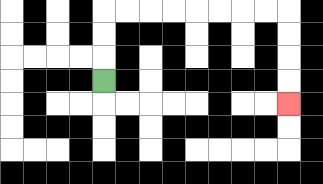{'start': '[4, 3]', 'end': '[12, 4]', 'path_directions': 'U,U,U,R,R,R,R,R,R,R,R,D,D,D,D', 'path_coordinates': '[[4, 3], [4, 2], [4, 1], [4, 0], [5, 0], [6, 0], [7, 0], [8, 0], [9, 0], [10, 0], [11, 0], [12, 0], [12, 1], [12, 2], [12, 3], [12, 4]]'}